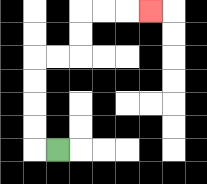{'start': '[2, 6]', 'end': '[6, 0]', 'path_directions': 'L,U,U,U,U,R,R,U,U,R,R,R', 'path_coordinates': '[[2, 6], [1, 6], [1, 5], [1, 4], [1, 3], [1, 2], [2, 2], [3, 2], [3, 1], [3, 0], [4, 0], [5, 0], [6, 0]]'}